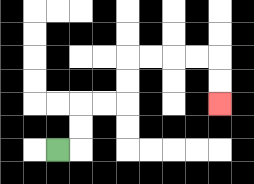{'start': '[2, 6]', 'end': '[9, 4]', 'path_directions': 'R,U,U,R,R,U,U,R,R,R,R,D,D', 'path_coordinates': '[[2, 6], [3, 6], [3, 5], [3, 4], [4, 4], [5, 4], [5, 3], [5, 2], [6, 2], [7, 2], [8, 2], [9, 2], [9, 3], [9, 4]]'}